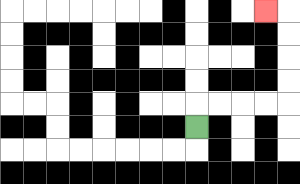{'start': '[8, 5]', 'end': '[11, 0]', 'path_directions': 'U,R,R,R,R,U,U,U,U,L', 'path_coordinates': '[[8, 5], [8, 4], [9, 4], [10, 4], [11, 4], [12, 4], [12, 3], [12, 2], [12, 1], [12, 0], [11, 0]]'}